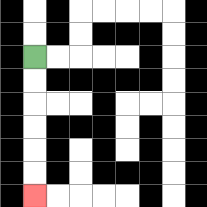{'start': '[1, 2]', 'end': '[1, 8]', 'path_directions': 'D,D,D,D,D,D', 'path_coordinates': '[[1, 2], [1, 3], [1, 4], [1, 5], [1, 6], [1, 7], [1, 8]]'}